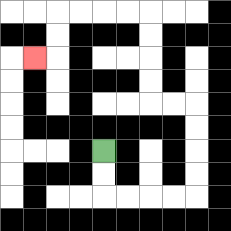{'start': '[4, 6]', 'end': '[1, 2]', 'path_directions': 'D,D,R,R,R,R,U,U,U,U,L,L,U,U,U,U,L,L,L,L,D,D,L', 'path_coordinates': '[[4, 6], [4, 7], [4, 8], [5, 8], [6, 8], [7, 8], [8, 8], [8, 7], [8, 6], [8, 5], [8, 4], [7, 4], [6, 4], [6, 3], [6, 2], [6, 1], [6, 0], [5, 0], [4, 0], [3, 0], [2, 0], [2, 1], [2, 2], [1, 2]]'}